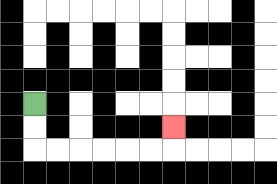{'start': '[1, 4]', 'end': '[7, 5]', 'path_directions': 'D,D,R,R,R,R,R,R,U', 'path_coordinates': '[[1, 4], [1, 5], [1, 6], [2, 6], [3, 6], [4, 6], [5, 6], [6, 6], [7, 6], [7, 5]]'}